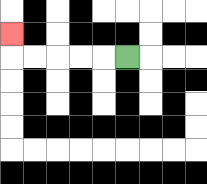{'start': '[5, 2]', 'end': '[0, 1]', 'path_directions': 'L,L,L,L,L,U', 'path_coordinates': '[[5, 2], [4, 2], [3, 2], [2, 2], [1, 2], [0, 2], [0, 1]]'}